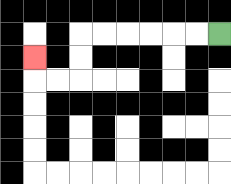{'start': '[9, 1]', 'end': '[1, 2]', 'path_directions': 'L,L,L,L,L,L,D,D,L,L,U', 'path_coordinates': '[[9, 1], [8, 1], [7, 1], [6, 1], [5, 1], [4, 1], [3, 1], [3, 2], [3, 3], [2, 3], [1, 3], [1, 2]]'}